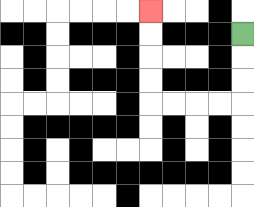{'start': '[10, 1]', 'end': '[6, 0]', 'path_directions': 'D,D,D,L,L,L,L,U,U,U,U', 'path_coordinates': '[[10, 1], [10, 2], [10, 3], [10, 4], [9, 4], [8, 4], [7, 4], [6, 4], [6, 3], [6, 2], [6, 1], [6, 0]]'}